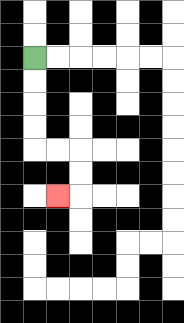{'start': '[1, 2]', 'end': '[2, 8]', 'path_directions': 'D,D,D,D,R,R,D,D,L', 'path_coordinates': '[[1, 2], [1, 3], [1, 4], [1, 5], [1, 6], [2, 6], [3, 6], [3, 7], [3, 8], [2, 8]]'}